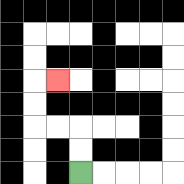{'start': '[3, 7]', 'end': '[2, 3]', 'path_directions': 'U,U,L,L,U,U,R', 'path_coordinates': '[[3, 7], [3, 6], [3, 5], [2, 5], [1, 5], [1, 4], [1, 3], [2, 3]]'}